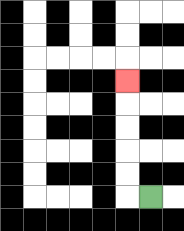{'start': '[6, 8]', 'end': '[5, 3]', 'path_directions': 'L,U,U,U,U,U', 'path_coordinates': '[[6, 8], [5, 8], [5, 7], [5, 6], [5, 5], [5, 4], [5, 3]]'}